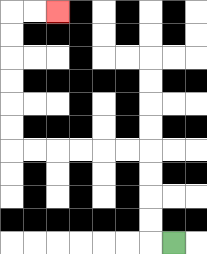{'start': '[7, 10]', 'end': '[2, 0]', 'path_directions': 'L,U,U,U,U,L,L,L,L,L,L,U,U,U,U,U,U,R,R', 'path_coordinates': '[[7, 10], [6, 10], [6, 9], [6, 8], [6, 7], [6, 6], [5, 6], [4, 6], [3, 6], [2, 6], [1, 6], [0, 6], [0, 5], [0, 4], [0, 3], [0, 2], [0, 1], [0, 0], [1, 0], [2, 0]]'}